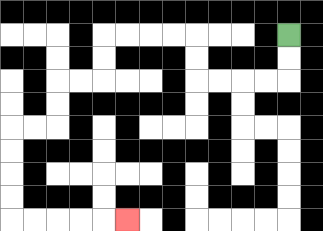{'start': '[12, 1]', 'end': '[5, 9]', 'path_directions': 'D,D,L,L,L,L,U,U,L,L,L,L,D,D,L,L,D,D,L,L,D,D,D,D,R,R,R,R,R', 'path_coordinates': '[[12, 1], [12, 2], [12, 3], [11, 3], [10, 3], [9, 3], [8, 3], [8, 2], [8, 1], [7, 1], [6, 1], [5, 1], [4, 1], [4, 2], [4, 3], [3, 3], [2, 3], [2, 4], [2, 5], [1, 5], [0, 5], [0, 6], [0, 7], [0, 8], [0, 9], [1, 9], [2, 9], [3, 9], [4, 9], [5, 9]]'}